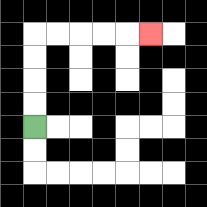{'start': '[1, 5]', 'end': '[6, 1]', 'path_directions': 'U,U,U,U,R,R,R,R,R', 'path_coordinates': '[[1, 5], [1, 4], [1, 3], [1, 2], [1, 1], [2, 1], [3, 1], [4, 1], [5, 1], [6, 1]]'}